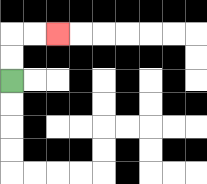{'start': '[0, 3]', 'end': '[2, 1]', 'path_directions': 'U,U,R,R', 'path_coordinates': '[[0, 3], [0, 2], [0, 1], [1, 1], [2, 1]]'}